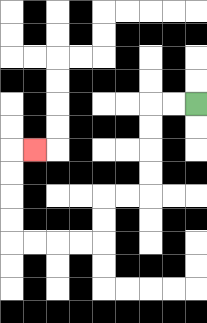{'start': '[8, 4]', 'end': '[1, 6]', 'path_directions': 'L,L,D,D,D,D,L,L,D,D,L,L,L,L,U,U,U,U,R', 'path_coordinates': '[[8, 4], [7, 4], [6, 4], [6, 5], [6, 6], [6, 7], [6, 8], [5, 8], [4, 8], [4, 9], [4, 10], [3, 10], [2, 10], [1, 10], [0, 10], [0, 9], [0, 8], [0, 7], [0, 6], [1, 6]]'}